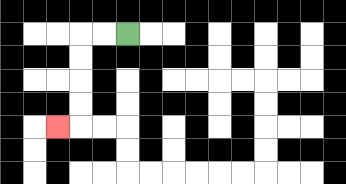{'start': '[5, 1]', 'end': '[2, 5]', 'path_directions': 'L,L,D,D,D,D,L', 'path_coordinates': '[[5, 1], [4, 1], [3, 1], [3, 2], [3, 3], [3, 4], [3, 5], [2, 5]]'}